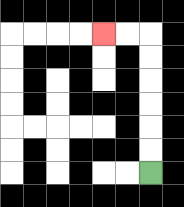{'start': '[6, 7]', 'end': '[4, 1]', 'path_directions': 'U,U,U,U,U,U,L,L', 'path_coordinates': '[[6, 7], [6, 6], [6, 5], [6, 4], [6, 3], [6, 2], [6, 1], [5, 1], [4, 1]]'}